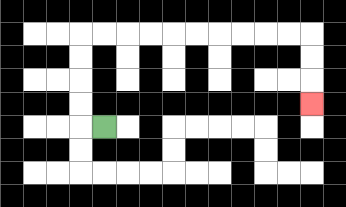{'start': '[4, 5]', 'end': '[13, 4]', 'path_directions': 'L,U,U,U,U,R,R,R,R,R,R,R,R,R,R,D,D,D', 'path_coordinates': '[[4, 5], [3, 5], [3, 4], [3, 3], [3, 2], [3, 1], [4, 1], [5, 1], [6, 1], [7, 1], [8, 1], [9, 1], [10, 1], [11, 1], [12, 1], [13, 1], [13, 2], [13, 3], [13, 4]]'}